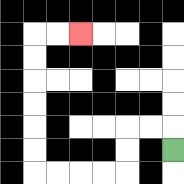{'start': '[7, 6]', 'end': '[3, 1]', 'path_directions': 'U,L,L,D,D,L,L,L,L,U,U,U,U,U,U,R,R', 'path_coordinates': '[[7, 6], [7, 5], [6, 5], [5, 5], [5, 6], [5, 7], [4, 7], [3, 7], [2, 7], [1, 7], [1, 6], [1, 5], [1, 4], [1, 3], [1, 2], [1, 1], [2, 1], [3, 1]]'}